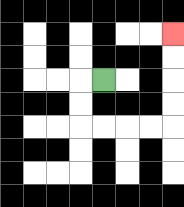{'start': '[4, 3]', 'end': '[7, 1]', 'path_directions': 'L,D,D,R,R,R,R,U,U,U,U', 'path_coordinates': '[[4, 3], [3, 3], [3, 4], [3, 5], [4, 5], [5, 5], [6, 5], [7, 5], [7, 4], [7, 3], [7, 2], [7, 1]]'}